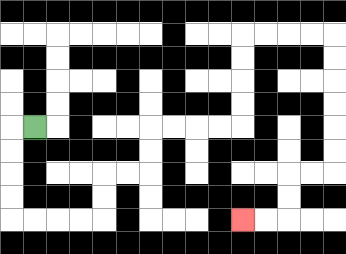{'start': '[1, 5]', 'end': '[10, 9]', 'path_directions': 'L,D,D,D,D,R,R,R,R,U,U,R,R,U,U,R,R,R,R,U,U,U,U,R,R,R,R,D,D,D,D,D,D,L,L,D,D,L,L', 'path_coordinates': '[[1, 5], [0, 5], [0, 6], [0, 7], [0, 8], [0, 9], [1, 9], [2, 9], [3, 9], [4, 9], [4, 8], [4, 7], [5, 7], [6, 7], [6, 6], [6, 5], [7, 5], [8, 5], [9, 5], [10, 5], [10, 4], [10, 3], [10, 2], [10, 1], [11, 1], [12, 1], [13, 1], [14, 1], [14, 2], [14, 3], [14, 4], [14, 5], [14, 6], [14, 7], [13, 7], [12, 7], [12, 8], [12, 9], [11, 9], [10, 9]]'}